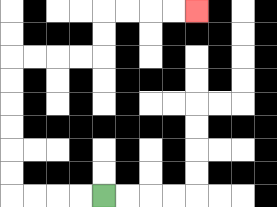{'start': '[4, 8]', 'end': '[8, 0]', 'path_directions': 'L,L,L,L,U,U,U,U,U,U,R,R,R,R,U,U,R,R,R,R', 'path_coordinates': '[[4, 8], [3, 8], [2, 8], [1, 8], [0, 8], [0, 7], [0, 6], [0, 5], [0, 4], [0, 3], [0, 2], [1, 2], [2, 2], [3, 2], [4, 2], [4, 1], [4, 0], [5, 0], [6, 0], [7, 0], [8, 0]]'}